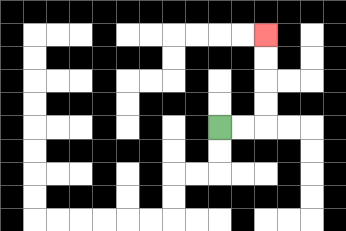{'start': '[9, 5]', 'end': '[11, 1]', 'path_directions': 'R,R,U,U,U,U', 'path_coordinates': '[[9, 5], [10, 5], [11, 5], [11, 4], [11, 3], [11, 2], [11, 1]]'}